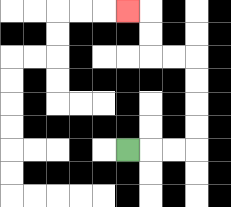{'start': '[5, 6]', 'end': '[5, 0]', 'path_directions': 'R,R,R,U,U,U,U,L,L,U,U,L', 'path_coordinates': '[[5, 6], [6, 6], [7, 6], [8, 6], [8, 5], [8, 4], [8, 3], [8, 2], [7, 2], [6, 2], [6, 1], [6, 0], [5, 0]]'}